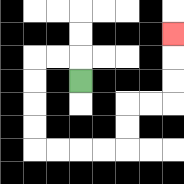{'start': '[3, 3]', 'end': '[7, 1]', 'path_directions': 'U,L,L,D,D,D,D,R,R,R,R,U,U,R,R,U,U,U', 'path_coordinates': '[[3, 3], [3, 2], [2, 2], [1, 2], [1, 3], [1, 4], [1, 5], [1, 6], [2, 6], [3, 6], [4, 6], [5, 6], [5, 5], [5, 4], [6, 4], [7, 4], [7, 3], [7, 2], [7, 1]]'}